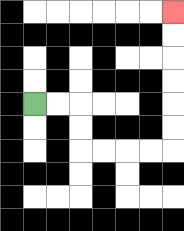{'start': '[1, 4]', 'end': '[7, 0]', 'path_directions': 'R,R,D,D,R,R,R,R,U,U,U,U,U,U', 'path_coordinates': '[[1, 4], [2, 4], [3, 4], [3, 5], [3, 6], [4, 6], [5, 6], [6, 6], [7, 6], [7, 5], [7, 4], [7, 3], [7, 2], [7, 1], [7, 0]]'}